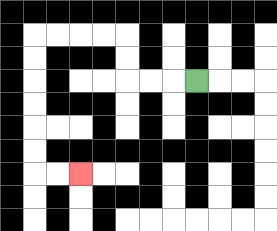{'start': '[8, 3]', 'end': '[3, 7]', 'path_directions': 'L,L,L,U,U,L,L,L,L,D,D,D,D,D,D,R,R', 'path_coordinates': '[[8, 3], [7, 3], [6, 3], [5, 3], [5, 2], [5, 1], [4, 1], [3, 1], [2, 1], [1, 1], [1, 2], [1, 3], [1, 4], [1, 5], [1, 6], [1, 7], [2, 7], [3, 7]]'}